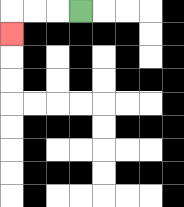{'start': '[3, 0]', 'end': '[0, 1]', 'path_directions': 'L,L,L,D', 'path_coordinates': '[[3, 0], [2, 0], [1, 0], [0, 0], [0, 1]]'}